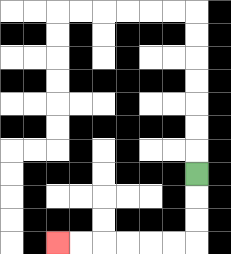{'start': '[8, 7]', 'end': '[2, 10]', 'path_directions': 'D,D,D,L,L,L,L,L,L', 'path_coordinates': '[[8, 7], [8, 8], [8, 9], [8, 10], [7, 10], [6, 10], [5, 10], [4, 10], [3, 10], [2, 10]]'}